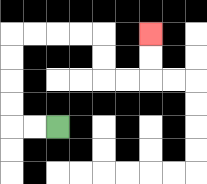{'start': '[2, 5]', 'end': '[6, 1]', 'path_directions': 'L,L,U,U,U,U,R,R,R,R,D,D,R,R,U,U', 'path_coordinates': '[[2, 5], [1, 5], [0, 5], [0, 4], [0, 3], [0, 2], [0, 1], [1, 1], [2, 1], [3, 1], [4, 1], [4, 2], [4, 3], [5, 3], [6, 3], [6, 2], [6, 1]]'}